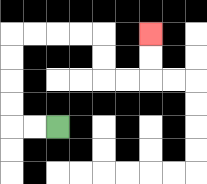{'start': '[2, 5]', 'end': '[6, 1]', 'path_directions': 'L,L,U,U,U,U,R,R,R,R,D,D,R,R,U,U', 'path_coordinates': '[[2, 5], [1, 5], [0, 5], [0, 4], [0, 3], [0, 2], [0, 1], [1, 1], [2, 1], [3, 1], [4, 1], [4, 2], [4, 3], [5, 3], [6, 3], [6, 2], [6, 1]]'}